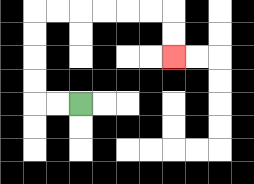{'start': '[3, 4]', 'end': '[7, 2]', 'path_directions': 'L,L,U,U,U,U,R,R,R,R,R,R,D,D', 'path_coordinates': '[[3, 4], [2, 4], [1, 4], [1, 3], [1, 2], [1, 1], [1, 0], [2, 0], [3, 0], [4, 0], [5, 0], [6, 0], [7, 0], [7, 1], [7, 2]]'}